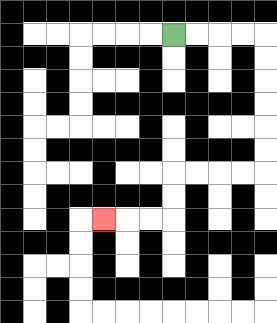{'start': '[7, 1]', 'end': '[4, 9]', 'path_directions': 'R,R,R,R,D,D,D,D,D,D,L,L,L,L,D,D,L,L,L', 'path_coordinates': '[[7, 1], [8, 1], [9, 1], [10, 1], [11, 1], [11, 2], [11, 3], [11, 4], [11, 5], [11, 6], [11, 7], [10, 7], [9, 7], [8, 7], [7, 7], [7, 8], [7, 9], [6, 9], [5, 9], [4, 9]]'}